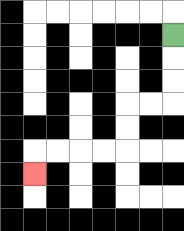{'start': '[7, 1]', 'end': '[1, 7]', 'path_directions': 'D,D,D,L,L,D,D,L,L,L,L,D', 'path_coordinates': '[[7, 1], [7, 2], [7, 3], [7, 4], [6, 4], [5, 4], [5, 5], [5, 6], [4, 6], [3, 6], [2, 6], [1, 6], [1, 7]]'}